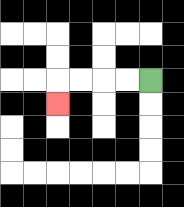{'start': '[6, 3]', 'end': '[2, 4]', 'path_directions': 'L,L,L,L,D', 'path_coordinates': '[[6, 3], [5, 3], [4, 3], [3, 3], [2, 3], [2, 4]]'}